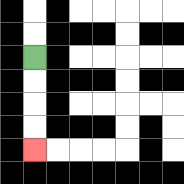{'start': '[1, 2]', 'end': '[1, 6]', 'path_directions': 'D,D,D,D', 'path_coordinates': '[[1, 2], [1, 3], [1, 4], [1, 5], [1, 6]]'}